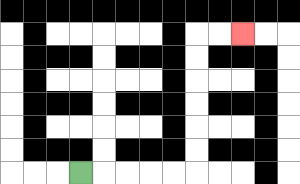{'start': '[3, 7]', 'end': '[10, 1]', 'path_directions': 'R,R,R,R,R,U,U,U,U,U,U,R,R', 'path_coordinates': '[[3, 7], [4, 7], [5, 7], [6, 7], [7, 7], [8, 7], [8, 6], [8, 5], [8, 4], [8, 3], [8, 2], [8, 1], [9, 1], [10, 1]]'}